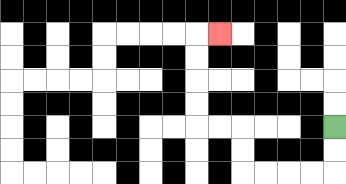{'start': '[14, 5]', 'end': '[9, 1]', 'path_directions': 'D,D,L,L,L,L,U,U,L,L,U,U,U,U,R', 'path_coordinates': '[[14, 5], [14, 6], [14, 7], [13, 7], [12, 7], [11, 7], [10, 7], [10, 6], [10, 5], [9, 5], [8, 5], [8, 4], [8, 3], [8, 2], [8, 1], [9, 1]]'}